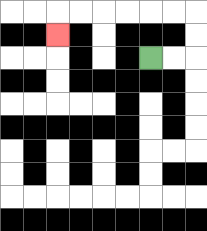{'start': '[6, 2]', 'end': '[2, 1]', 'path_directions': 'R,R,U,U,L,L,L,L,L,L,D', 'path_coordinates': '[[6, 2], [7, 2], [8, 2], [8, 1], [8, 0], [7, 0], [6, 0], [5, 0], [4, 0], [3, 0], [2, 0], [2, 1]]'}